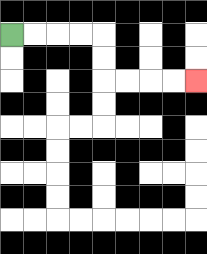{'start': '[0, 1]', 'end': '[8, 3]', 'path_directions': 'R,R,R,R,D,D,R,R,R,R', 'path_coordinates': '[[0, 1], [1, 1], [2, 1], [3, 1], [4, 1], [4, 2], [4, 3], [5, 3], [6, 3], [7, 3], [8, 3]]'}